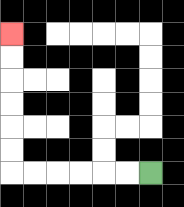{'start': '[6, 7]', 'end': '[0, 1]', 'path_directions': 'L,L,L,L,L,L,U,U,U,U,U,U', 'path_coordinates': '[[6, 7], [5, 7], [4, 7], [3, 7], [2, 7], [1, 7], [0, 7], [0, 6], [0, 5], [0, 4], [0, 3], [0, 2], [0, 1]]'}